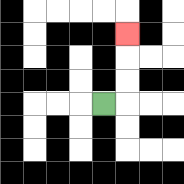{'start': '[4, 4]', 'end': '[5, 1]', 'path_directions': 'R,U,U,U', 'path_coordinates': '[[4, 4], [5, 4], [5, 3], [5, 2], [5, 1]]'}